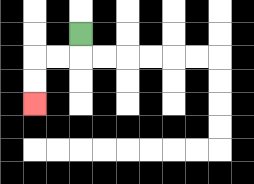{'start': '[3, 1]', 'end': '[1, 4]', 'path_directions': 'D,L,L,D,D', 'path_coordinates': '[[3, 1], [3, 2], [2, 2], [1, 2], [1, 3], [1, 4]]'}